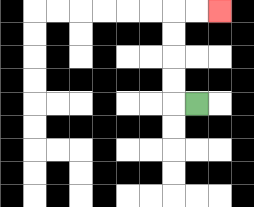{'start': '[8, 4]', 'end': '[9, 0]', 'path_directions': 'L,U,U,U,U,R,R', 'path_coordinates': '[[8, 4], [7, 4], [7, 3], [7, 2], [7, 1], [7, 0], [8, 0], [9, 0]]'}